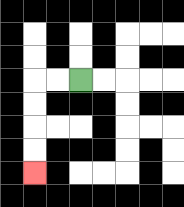{'start': '[3, 3]', 'end': '[1, 7]', 'path_directions': 'L,L,D,D,D,D', 'path_coordinates': '[[3, 3], [2, 3], [1, 3], [1, 4], [1, 5], [1, 6], [1, 7]]'}